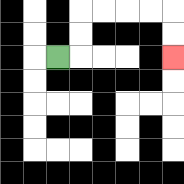{'start': '[2, 2]', 'end': '[7, 2]', 'path_directions': 'R,U,U,R,R,R,R,D,D', 'path_coordinates': '[[2, 2], [3, 2], [3, 1], [3, 0], [4, 0], [5, 0], [6, 0], [7, 0], [7, 1], [7, 2]]'}